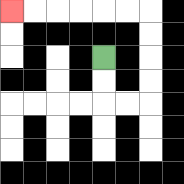{'start': '[4, 2]', 'end': '[0, 0]', 'path_directions': 'D,D,R,R,U,U,U,U,L,L,L,L,L,L', 'path_coordinates': '[[4, 2], [4, 3], [4, 4], [5, 4], [6, 4], [6, 3], [6, 2], [6, 1], [6, 0], [5, 0], [4, 0], [3, 0], [2, 0], [1, 0], [0, 0]]'}